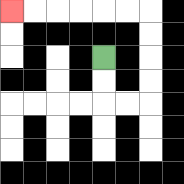{'start': '[4, 2]', 'end': '[0, 0]', 'path_directions': 'D,D,R,R,U,U,U,U,L,L,L,L,L,L', 'path_coordinates': '[[4, 2], [4, 3], [4, 4], [5, 4], [6, 4], [6, 3], [6, 2], [6, 1], [6, 0], [5, 0], [4, 0], [3, 0], [2, 0], [1, 0], [0, 0]]'}